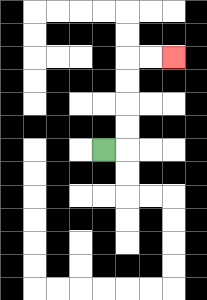{'start': '[4, 6]', 'end': '[7, 2]', 'path_directions': 'R,U,U,U,U,R,R', 'path_coordinates': '[[4, 6], [5, 6], [5, 5], [5, 4], [5, 3], [5, 2], [6, 2], [7, 2]]'}